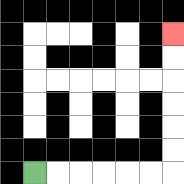{'start': '[1, 7]', 'end': '[7, 1]', 'path_directions': 'R,R,R,R,R,R,U,U,U,U,U,U', 'path_coordinates': '[[1, 7], [2, 7], [3, 7], [4, 7], [5, 7], [6, 7], [7, 7], [7, 6], [7, 5], [7, 4], [7, 3], [7, 2], [7, 1]]'}